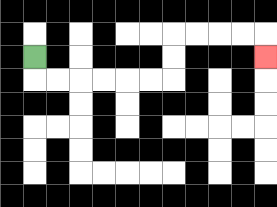{'start': '[1, 2]', 'end': '[11, 2]', 'path_directions': 'D,R,R,R,R,R,R,U,U,R,R,R,R,D', 'path_coordinates': '[[1, 2], [1, 3], [2, 3], [3, 3], [4, 3], [5, 3], [6, 3], [7, 3], [7, 2], [7, 1], [8, 1], [9, 1], [10, 1], [11, 1], [11, 2]]'}